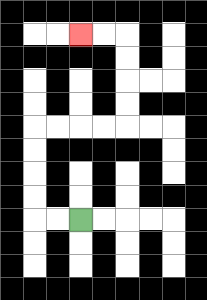{'start': '[3, 9]', 'end': '[3, 1]', 'path_directions': 'L,L,U,U,U,U,R,R,R,R,U,U,U,U,L,L', 'path_coordinates': '[[3, 9], [2, 9], [1, 9], [1, 8], [1, 7], [1, 6], [1, 5], [2, 5], [3, 5], [4, 5], [5, 5], [5, 4], [5, 3], [5, 2], [5, 1], [4, 1], [3, 1]]'}